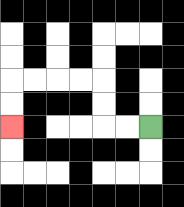{'start': '[6, 5]', 'end': '[0, 5]', 'path_directions': 'L,L,U,U,L,L,L,L,D,D', 'path_coordinates': '[[6, 5], [5, 5], [4, 5], [4, 4], [4, 3], [3, 3], [2, 3], [1, 3], [0, 3], [0, 4], [0, 5]]'}